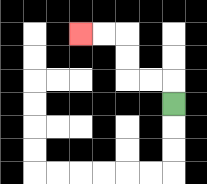{'start': '[7, 4]', 'end': '[3, 1]', 'path_directions': 'U,L,L,U,U,L,L', 'path_coordinates': '[[7, 4], [7, 3], [6, 3], [5, 3], [5, 2], [5, 1], [4, 1], [3, 1]]'}